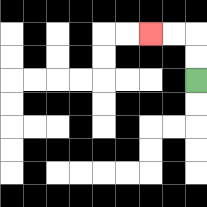{'start': '[8, 3]', 'end': '[6, 1]', 'path_directions': 'U,U,L,L', 'path_coordinates': '[[8, 3], [8, 2], [8, 1], [7, 1], [6, 1]]'}